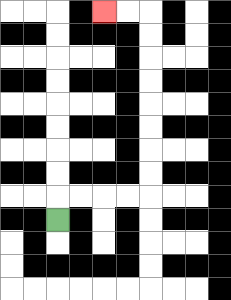{'start': '[2, 9]', 'end': '[4, 0]', 'path_directions': 'U,R,R,R,R,U,U,U,U,U,U,U,U,L,L', 'path_coordinates': '[[2, 9], [2, 8], [3, 8], [4, 8], [5, 8], [6, 8], [6, 7], [6, 6], [6, 5], [6, 4], [6, 3], [6, 2], [6, 1], [6, 0], [5, 0], [4, 0]]'}